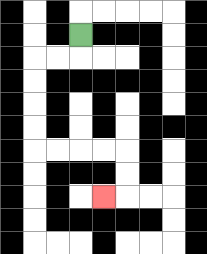{'start': '[3, 1]', 'end': '[4, 8]', 'path_directions': 'D,L,L,D,D,D,D,R,R,R,R,D,D,L', 'path_coordinates': '[[3, 1], [3, 2], [2, 2], [1, 2], [1, 3], [1, 4], [1, 5], [1, 6], [2, 6], [3, 6], [4, 6], [5, 6], [5, 7], [5, 8], [4, 8]]'}